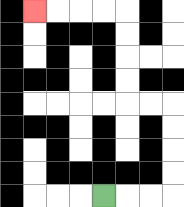{'start': '[4, 8]', 'end': '[1, 0]', 'path_directions': 'R,R,R,U,U,U,U,L,L,U,U,U,U,L,L,L,L', 'path_coordinates': '[[4, 8], [5, 8], [6, 8], [7, 8], [7, 7], [7, 6], [7, 5], [7, 4], [6, 4], [5, 4], [5, 3], [5, 2], [5, 1], [5, 0], [4, 0], [3, 0], [2, 0], [1, 0]]'}